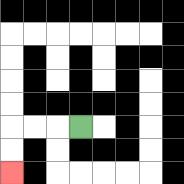{'start': '[3, 5]', 'end': '[0, 7]', 'path_directions': 'L,L,L,D,D', 'path_coordinates': '[[3, 5], [2, 5], [1, 5], [0, 5], [0, 6], [0, 7]]'}